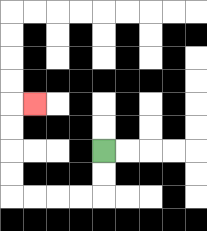{'start': '[4, 6]', 'end': '[1, 4]', 'path_directions': 'D,D,L,L,L,L,U,U,U,U,R', 'path_coordinates': '[[4, 6], [4, 7], [4, 8], [3, 8], [2, 8], [1, 8], [0, 8], [0, 7], [0, 6], [0, 5], [0, 4], [1, 4]]'}